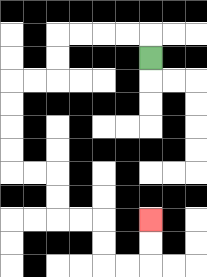{'start': '[6, 2]', 'end': '[6, 9]', 'path_directions': 'U,L,L,L,L,D,D,L,L,D,D,D,D,R,R,D,D,R,R,D,D,R,R,U,U', 'path_coordinates': '[[6, 2], [6, 1], [5, 1], [4, 1], [3, 1], [2, 1], [2, 2], [2, 3], [1, 3], [0, 3], [0, 4], [0, 5], [0, 6], [0, 7], [1, 7], [2, 7], [2, 8], [2, 9], [3, 9], [4, 9], [4, 10], [4, 11], [5, 11], [6, 11], [6, 10], [6, 9]]'}